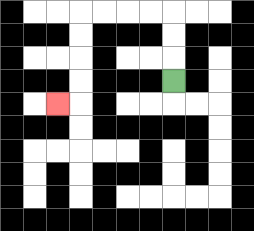{'start': '[7, 3]', 'end': '[2, 4]', 'path_directions': 'U,U,U,L,L,L,L,D,D,D,D,L', 'path_coordinates': '[[7, 3], [7, 2], [7, 1], [7, 0], [6, 0], [5, 0], [4, 0], [3, 0], [3, 1], [3, 2], [3, 3], [3, 4], [2, 4]]'}